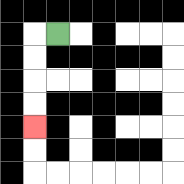{'start': '[2, 1]', 'end': '[1, 5]', 'path_directions': 'L,D,D,D,D', 'path_coordinates': '[[2, 1], [1, 1], [1, 2], [1, 3], [1, 4], [1, 5]]'}